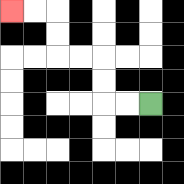{'start': '[6, 4]', 'end': '[0, 0]', 'path_directions': 'L,L,U,U,L,L,U,U,L,L', 'path_coordinates': '[[6, 4], [5, 4], [4, 4], [4, 3], [4, 2], [3, 2], [2, 2], [2, 1], [2, 0], [1, 0], [0, 0]]'}